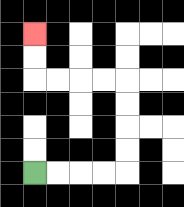{'start': '[1, 7]', 'end': '[1, 1]', 'path_directions': 'R,R,R,R,U,U,U,U,L,L,L,L,U,U', 'path_coordinates': '[[1, 7], [2, 7], [3, 7], [4, 7], [5, 7], [5, 6], [5, 5], [5, 4], [5, 3], [4, 3], [3, 3], [2, 3], [1, 3], [1, 2], [1, 1]]'}